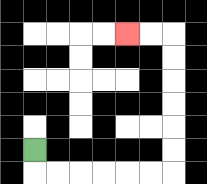{'start': '[1, 6]', 'end': '[5, 1]', 'path_directions': 'D,R,R,R,R,R,R,U,U,U,U,U,U,L,L', 'path_coordinates': '[[1, 6], [1, 7], [2, 7], [3, 7], [4, 7], [5, 7], [6, 7], [7, 7], [7, 6], [7, 5], [7, 4], [7, 3], [7, 2], [7, 1], [6, 1], [5, 1]]'}